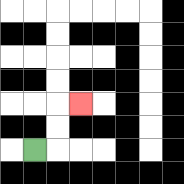{'start': '[1, 6]', 'end': '[3, 4]', 'path_directions': 'R,U,U,R', 'path_coordinates': '[[1, 6], [2, 6], [2, 5], [2, 4], [3, 4]]'}